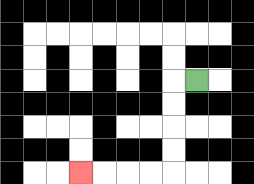{'start': '[8, 3]', 'end': '[3, 7]', 'path_directions': 'L,D,D,D,D,L,L,L,L', 'path_coordinates': '[[8, 3], [7, 3], [7, 4], [7, 5], [7, 6], [7, 7], [6, 7], [5, 7], [4, 7], [3, 7]]'}